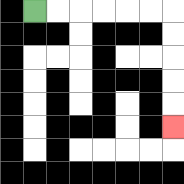{'start': '[1, 0]', 'end': '[7, 5]', 'path_directions': 'R,R,R,R,R,R,D,D,D,D,D', 'path_coordinates': '[[1, 0], [2, 0], [3, 0], [4, 0], [5, 0], [6, 0], [7, 0], [7, 1], [7, 2], [7, 3], [7, 4], [7, 5]]'}